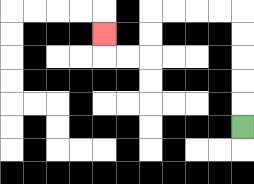{'start': '[10, 5]', 'end': '[4, 1]', 'path_directions': 'U,U,U,U,U,L,L,L,L,D,D,L,L,U', 'path_coordinates': '[[10, 5], [10, 4], [10, 3], [10, 2], [10, 1], [10, 0], [9, 0], [8, 0], [7, 0], [6, 0], [6, 1], [6, 2], [5, 2], [4, 2], [4, 1]]'}